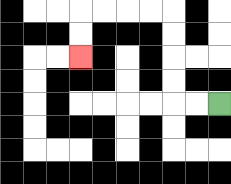{'start': '[9, 4]', 'end': '[3, 2]', 'path_directions': 'L,L,U,U,U,U,L,L,L,L,D,D', 'path_coordinates': '[[9, 4], [8, 4], [7, 4], [7, 3], [7, 2], [7, 1], [7, 0], [6, 0], [5, 0], [4, 0], [3, 0], [3, 1], [3, 2]]'}